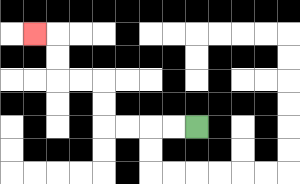{'start': '[8, 5]', 'end': '[1, 1]', 'path_directions': 'L,L,L,L,U,U,L,L,U,U,L', 'path_coordinates': '[[8, 5], [7, 5], [6, 5], [5, 5], [4, 5], [4, 4], [4, 3], [3, 3], [2, 3], [2, 2], [2, 1], [1, 1]]'}